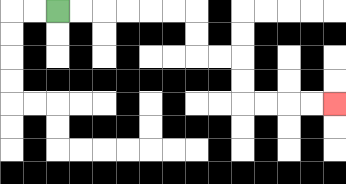{'start': '[2, 0]', 'end': '[14, 4]', 'path_directions': 'R,R,R,R,R,R,D,D,R,R,D,D,R,R,R,R', 'path_coordinates': '[[2, 0], [3, 0], [4, 0], [5, 0], [6, 0], [7, 0], [8, 0], [8, 1], [8, 2], [9, 2], [10, 2], [10, 3], [10, 4], [11, 4], [12, 4], [13, 4], [14, 4]]'}